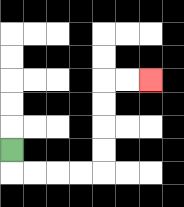{'start': '[0, 6]', 'end': '[6, 3]', 'path_directions': 'D,R,R,R,R,U,U,U,U,R,R', 'path_coordinates': '[[0, 6], [0, 7], [1, 7], [2, 7], [3, 7], [4, 7], [4, 6], [4, 5], [4, 4], [4, 3], [5, 3], [6, 3]]'}